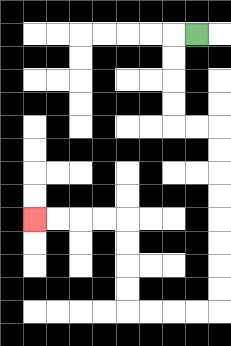{'start': '[8, 1]', 'end': '[1, 9]', 'path_directions': 'L,D,D,D,D,R,R,D,D,D,D,D,D,D,D,L,L,L,L,U,U,U,U,L,L,L,L', 'path_coordinates': '[[8, 1], [7, 1], [7, 2], [7, 3], [7, 4], [7, 5], [8, 5], [9, 5], [9, 6], [9, 7], [9, 8], [9, 9], [9, 10], [9, 11], [9, 12], [9, 13], [8, 13], [7, 13], [6, 13], [5, 13], [5, 12], [5, 11], [5, 10], [5, 9], [4, 9], [3, 9], [2, 9], [1, 9]]'}